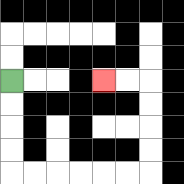{'start': '[0, 3]', 'end': '[4, 3]', 'path_directions': 'D,D,D,D,R,R,R,R,R,R,U,U,U,U,L,L', 'path_coordinates': '[[0, 3], [0, 4], [0, 5], [0, 6], [0, 7], [1, 7], [2, 7], [3, 7], [4, 7], [5, 7], [6, 7], [6, 6], [6, 5], [6, 4], [6, 3], [5, 3], [4, 3]]'}